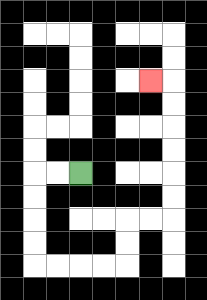{'start': '[3, 7]', 'end': '[6, 3]', 'path_directions': 'L,L,D,D,D,D,R,R,R,R,U,U,R,R,U,U,U,U,U,U,L', 'path_coordinates': '[[3, 7], [2, 7], [1, 7], [1, 8], [1, 9], [1, 10], [1, 11], [2, 11], [3, 11], [4, 11], [5, 11], [5, 10], [5, 9], [6, 9], [7, 9], [7, 8], [7, 7], [7, 6], [7, 5], [7, 4], [7, 3], [6, 3]]'}